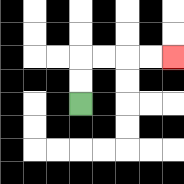{'start': '[3, 4]', 'end': '[7, 2]', 'path_directions': 'U,U,R,R,R,R', 'path_coordinates': '[[3, 4], [3, 3], [3, 2], [4, 2], [5, 2], [6, 2], [7, 2]]'}